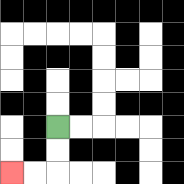{'start': '[2, 5]', 'end': '[0, 7]', 'path_directions': 'D,D,L,L', 'path_coordinates': '[[2, 5], [2, 6], [2, 7], [1, 7], [0, 7]]'}